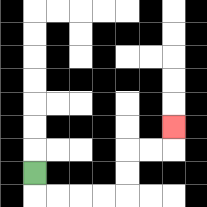{'start': '[1, 7]', 'end': '[7, 5]', 'path_directions': 'D,R,R,R,R,U,U,R,R,U', 'path_coordinates': '[[1, 7], [1, 8], [2, 8], [3, 8], [4, 8], [5, 8], [5, 7], [5, 6], [6, 6], [7, 6], [7, 5]]'}